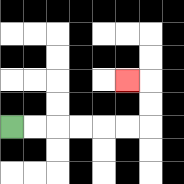{'start': '[0, 5]', 'end': '[5, 3]', 'path_directions': 'R,R,R,R,R,R,U,U,L', 'path_coordinates': '[[0, 5], [1, 5], [2, 5], [3, 5], [4, 5], [5, 5], [6, 5], [6, 4], [6, 3], [5, 3]]'}